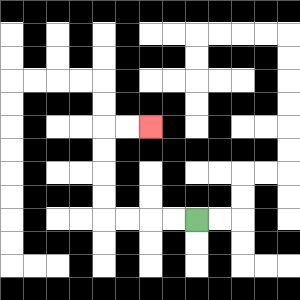{'start': '[8, 9]', 'end': '[6, 5]', 'path_directions': 'L,L,L,L,U,U,U,U,R,R', 'path_coordinates': '[[8, 9], [7, 9], [6, 9], [5, 9], [4, 9], [4, 8], [4, 7], [4, 6], [4, 5], [5, 5], [6, 5]]'}